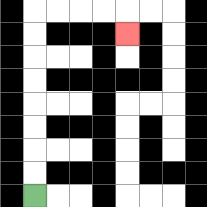{'start': '[1, 8]', 'end': '[5, 1]', 'path_directions': 'U,U,U,U,U,U,U,U,R,R,R,R,D', 'path_coordinates': '[[1, 8], [1, 7], [1, 6], [1, 5], [1, 4], [1, 3], [1, 2], [1, 1], [1, 0], [2, 0], [3, 0], [4, 0], [5, 0], [5, 1]]'}